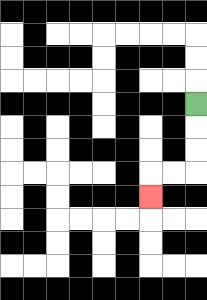{'start': '[8, 4]', 'end': '[6, 8]', 'path_directions': 'D,D,D,L,L,D', 'path_coordinates': '[[8, 4], [8, 5], [8, 6], [8, 7], [7, 7], [6, 7], [6, 8]]'}